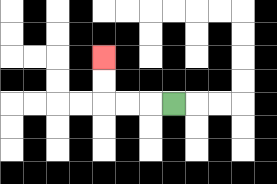{'start': '[7, 4]', 'end': '[4, 2]', 'path_directions': 'L,L,L,U,U', 'path_coordinates': '[[7, 4], [6, 4], [5, 4], [4, 4], [4, 3], [4, 2]]'}